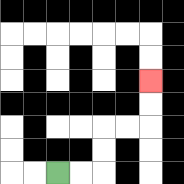{'start': '[2, 7]', 'end': '[6, 3]', 'path_directions': 'R,R,U,U,R,R,U,U', 'path_coordinates': '[[2, 7], [3, 7], [4, 7], [4, 6], [4, 5], [5, 5], [6, 5], [6, 4], [6, 3]]'}